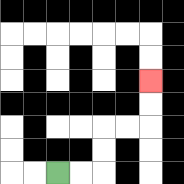{'start': '[2, 7]', 'end': '[6, 3]', 'path_directions': 'R,R,U,U,R,R,U,U', 'path_coordinates': '[[2, 7], [3, 7], [4, 7], [4, 6], [4, 5], [5, 5], [6, 5], [6, 4], [6, 3]]'}